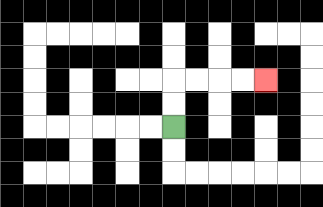{'start': '[7, 5]', 'end': '[11, 3]', 'path_directions': 'U,U,R,R,R,R', 'path_coordinates': '[[7, 5], [7, 4], [7, 3], [8, 3], [9, 3], [10, 3], [11, 3]]'}